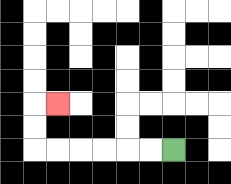{'start': '[7, 6]', 'end': '[2, 4]', 'path_directions': 'L,L,L,L,L,L,U,U,R', 'path_coordinates': '[[7, 6], [6, 6], [5, 6], [4, 6], [3, 6], [2, 6], [1, 6], [1, 5], [1, 4], [2, 4]]'}